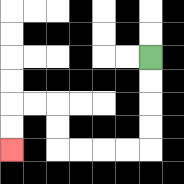{'start': '[6, 2]', 'end': '[0, 6]', 'path_directions': 'D,D,D,D,L,L,L,L,U,U,L,L,D,D', 'path_coordinates': '[[6, 2], [6, 3], [6, 4], [6, 5], [6, 6], [5, 6], [4, 6], [3, 6], [2, 6], [2, 5], [2, 4], [1, 4], [0, 4], [0, 5], [0, 6]]'}